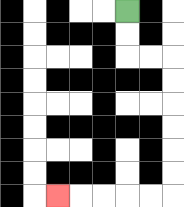{'start': '[5, 0]', 'end': '[2, 8]', 'path_directions': 'D,D,R,R,D,D,D,D,D,D,L,L,L,L,L', 'path_coordinates': '[[5, 0], [5, 1], [5, 2], [6, 2], [7, 2], [7, 3], [7, 4], [7, 5], [7, 6], [7, 7], [7, 8], [6, 8], [5, 8], [4, 8], [3, 8], [2, 8]]'}